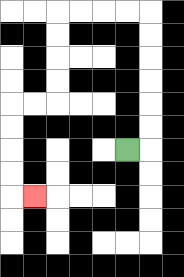{'start': '[5, 6]', 'end': '[1, 8]', 'path_directions': 'R,U,U,U,U,U,U,L,L,L,L,D,D,D,D,L,L,D,D,D,D,R', 'path_coordinates': '[[5, 6], [6, 6], [6, 5], [6, 4], [6, 3], [6, 2], [6, 1], [6, 0], [5, 0], [4, 0], [3, 0], [2, 0], [2, 1], [2, 2], [2, 3], [2, 4], [1, 4], [0, 4], [0, 5], [0, 6], [0, 7], [0, 8], [1, 8]]'}